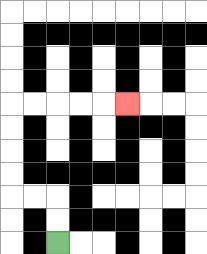{'start': '[2, 10]', 'end': '[5, 4]', 'path_directions': 'U,U,L,L,U,U,U,U,R,R,R,R,R', 'path_coordinates': '[[2, 10], [2, 9], [2, 8], [1, 8], [0, 8], [0, 7], [0, 6], [0, 5], [0, 4], [1, 4], [2, 4], [3, 4], [4, 4], [5, 4]]'}